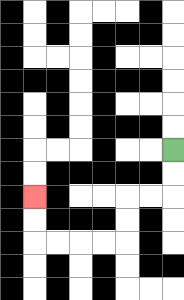{'start': '[7, 6]', 'end': '[1, 8]', 'path_directions': 'D,D,L,L,D,D,L,L,L,L,U,U', 'path_coordinates': '[[7, 6], [7, 7], [7, 8], [6, 8], [5, 8], [5, 9], [5, 10], [4, 10], [3, 10], [2, 10], [1, 10], [1, 9], [1, 8]]'}